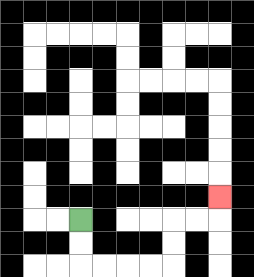{'start': '[3, 9]', 'end': '[9, 8]', 'path_directions': 'D,D,R,R,R,R,U,U,R,R,U', 'path_coordinates': '[[3, 9], [3, 10], [3, 11], [4, 11], [5, 11], [6, 11], [7, 11], [7, 10], [7, 9], [8, 9], [9, 9], [9, 8]]'}